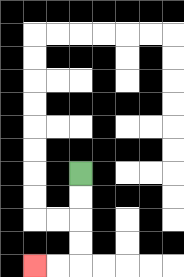{'start': '[3, 7]', 'end': '[1, 11]', 'path_directions': 'D,D,D,D,L,L', 'path_coordinates': '[[3, 7], [3, 8], [3, 9], [3, 10], [3, 11], [2, 11], [1, 11]]'}